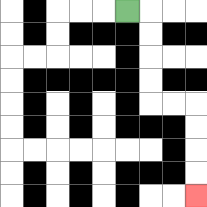{'start': '[5, 0]', 'end': '[8, 8]', 'path_directions': 'R,D,D,D,D,R,R,D,D,D,D', 'path_coordinates': '[[5, 0], [6, 0], [6, 1], [6, 2], [6, 3], [6, 4], [7, 4], [8, 4], [8, 5], [8, 6], [8, 7], [8, 8]]'}